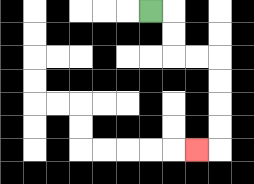{'start': '[6, 0]', 'end': '[8, 6]', 'path_directions': 'R,D,D,R,R,D,D,D,D,L', 'path_coordinates': '[[6, 0], [7, 0], [7, 1], [7, 2], [8, 2], [9, 2], [9, 3], [9, 4], [9, 5], [9, 6], [8, 6]]'}